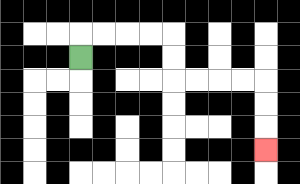{'start': '[3, 2]', 'end': '[11, 6]', 'path_directions': 'U,R,R,R,R,D,D,R,R,R,R,D,D,D', 'path_coordinates': '[[3, 2], [3, 1], [4, 1], [5, 1], [6, 1], [7, 1], [7, 2], [7, 3], [8, 3], [9, 3], [10, 3], [11, 3], [11, 4], [11, 5], [11, 6]]'}